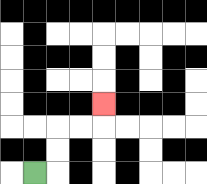{'start': '[1, 7]', 'end': '[4, 4]', 'path_directions': 'R,U,U,R,R,U', 'path_coordinates': '[[1, 7], [2, 7], [2, 6], [2, 5], [3, 5], [4, 5], [4, 4]]'}